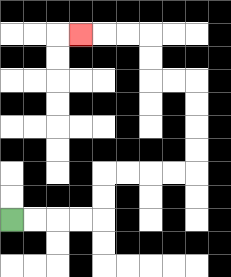{'start': '[0, 9]', 'end': '[3, 1]', 'path_directions': 'R,R,R,R,U,U,R,R,R,R,U,U,U,U,L,L,U,U,L,L,L', 'path_coordinates': '[[0, 9], [1, 9], [2, 9], [3, 9], [4, 9], [4, 8], [4, 7], [5, 7], [6, 7], [7, 7], [8, 7], [8, 6], [8, 5], [8, 4], [8, 3], [7, 3], [6, 3], [6, 2], [6, 1], [5, 1], [4, 1], [3, 1]]'}